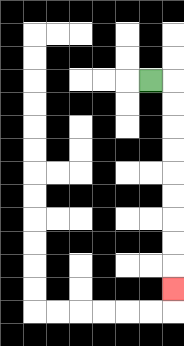{'start': '[6, 3]', 'end': '[7, 12]', 'path_directions': 'R,D,D,D,D,D,D,D,D,D', 'path_coordinates': '[[6, 3], [7, 3], [7, 4], [7, 5], [7, 6], [7, 7], [7, 8], [7, 9], [7, 10], [7, 11], [7, 12]]'}